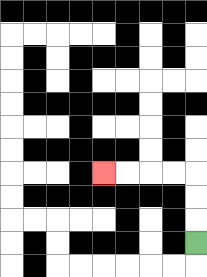{'start': '[8, 10]', 'end': '[4, 7]', 'path_directions': 'U,U,U,L,L,L,L', 'path_coordinates': '[[8, 10], [8, 9], [8, 8], [8, 7], [7, 7], [6, 7], [5, 7], [4, 7]]'}